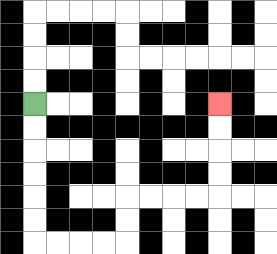{'start': '[1, 4]', 'end': '[9, 4]', 'path_directions': 'D,D,D,D,D,D,R,R,R,R,U,U,R,R,R,R,U,U,U,U', 'path_coordinates': '[[1, 4], [1, 5], [1, 6], [1, 7], [1, 8], [1, 9], [1, 10], [2, 10], [3, 10], [4, 10], [5, 10], [5, 9], [5, 8], [6, 8], [7, 8], [8, 8], [9, 8], [9, 7], [9, 6], [9, 5], [9, 4]]'}